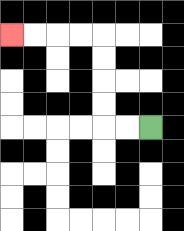{'start': '[6, 5]', 'end': '[0, 1]', 'path_directions': 'L,L,U,U,U,U,L,L,L,L', 'path_coordinates': '[[6, 5], [5, 5], [4, 5], [4, 4], [4, 3], [4, 2], [4, 1], [3, 1], [2, 1], [1, 1], [0, 1]]'}